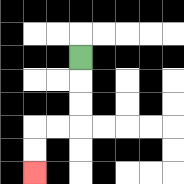{'start': '[3, 2]', 'end': '[1, 7]', 'path_directions': 'D,D,D,L,L,D,D', 'path_coordinates': '[[3, 2], [3, 3], [3, 4], [3, 5], [2, 5], [1, 5], [1, 6], [1, 7]]'}